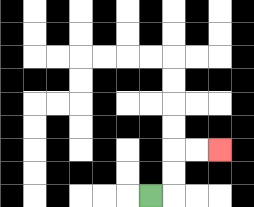{'start': '[6, 8]', 'end': '[9, 6]', 'path_directions': 'R,U,U,R,R', 'path_coordinates': '[[6, 8], [7, 8], [7, 7], [7, 6], [8, 6], [9, 6]]'}